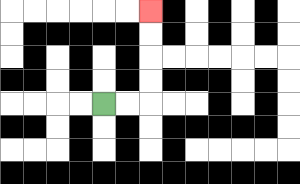{'start': '[4, 4]', 'end': '[6, 0]', 'path_directions': 'R,R,U,U,U,U', 'path_coordinates': '[[4, 4], [5, 4], [6, 4], [6, 3], [6, 2], [6, 1], [6, 0]]'}